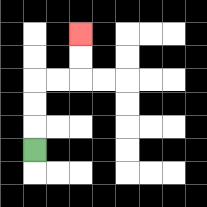{'start': '[1, 6]', 'end': '[3, 1]', 'path_directions': 'U,U,U,R,R,U,U', 'path_coordinates': '[[1, 6], [1, 5], [1, 4], [1, 3], [2, 3], [3, 3], [3, 2], [3, 1]]'}